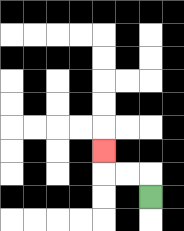{'start': '[6, 8]', 'end': '[4, 6]', 'path_directions': 'U,L,L,U', 'path_coordinates': '[[6, 8], [6, 7], [5, 7], [4, 7], [4, 6]]'}